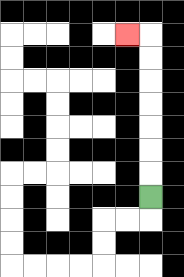{'start': '[6, 8]', 'end': '[5, 1]', 'path_directions': 'U,U,U,U,U,U,U,L', 'path_coordinates': '[[6, 8], [6, 7], [6, 6], [6, 5], [6, 4], [6, 3], [6, 2], [6, 1], [5, 1]]'}